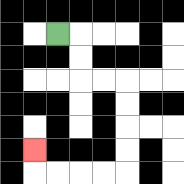{'start': '[2, 1]', 'end': '[1, 6]', 'path_directions': 'R,D,D,R,R,D,D,D,D,L,L,L,L,U', 'path_coordinates': '[[2, 1], [3, 1], [3, 2], [3, 3], [4, 3], [5, 3], [5, 4], [5, 5], [5, 6], [5, 7], [4, 7], [3, 7], [2, 7], [1, 7], [1, 6]]'}